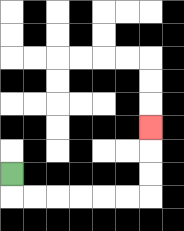{'start': '[0, 7]', 'end': '[6, 5]', 'path_directions': 'D,R,R,R,R,R,R,U,U,U', 'path_coordinates': '[[0, 7], [0, 8], [1, 8], [2, 8], [3, 8], [4, 8], [5, 8], [6, 8], [6, 7], [6, 6], [6, 5]]'}